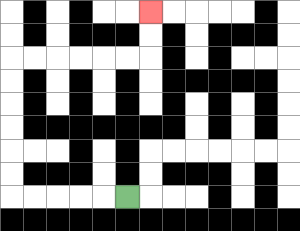{'start': '[5, 8]', 'end': '[6, 0]', 'path_directions': 'L,L,L,L,L,U,U,U,U,U,U,R,R,R,R,R,R,U,U', 'path_coordinates': '[[5, 8], [4, 8], [3, 8], [2, 8], [1, 8], [0, 8], [0, 7], [0, 6], [0, 5], [0, 4], [0, 3], [0, 2], [1, 2], [2, 2], [3, 2], [4, 2], [5, 2], [6, 2], [6, 1], [6, 0]]'}